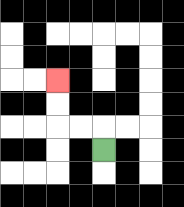{'start': '[4, 6]', 'end': '[2, 3]', 'path_directions': 'U,L,L,U,U', 'path_coordinates': '[[4, 6], [4, 5], [3, 5], [2, 5], [2, 4], [2, 3]]'}